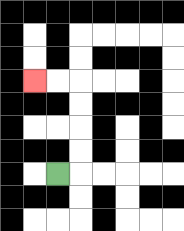{'start': '[2, 7]', 'end': '[1, 3]', 'path_directions': 'R,U,U,U,U,L,L', 'path_coordinates': '[[2, 7], [3, 7], [3, 6], [3, 5], [3, 4], [3, 3], [2, 3], [1, 3]]'}